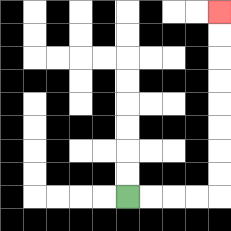{'start': '[5, 8]', 'end': '[9, 0]', 'path_directions': 'R,R,R,R,U,U,U,U,U,U,U,U', 'path_coordinates': '[[5, 8], [6, 8], [7, 8], [8, 8], [9, 8], [9, 7], [9, 6], [9, 5], [9, 4], [9, 3], [9, 2], [9, 1], [9, 0]]'}